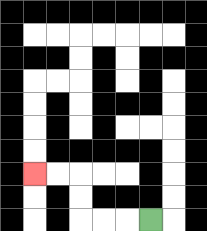{'start': '[6, 9]', 'end': '[1, 7]', 'path_directions': 'L,L,L,U,U,L,L', 'path_coordinates': '[[6, 9], [5, 9], [4, 9], [3, 9], [3, 8], [3, 7], [2, 7], [1, 7]]'}